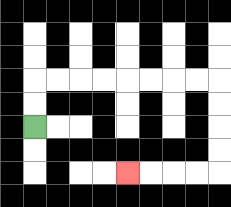{'start': '[1, 5]', 'end': '[5, 7]', 'path_directions': 'U,U,R,R,R,R,R,R,R,R,D,D,D,D,L,L,L,L', 'path_coordinates': '[[1, 5], [1, 4], [1, 3], [2, 3], [3, 3], [4, 3], [5, 3], [6, 3], [7, 3], [8, 3], [9, 3], [9, 4], [9, 5], [9, 6], [9, 7], [8, 7], [7, 7], [6, 7], [5, 7]]'}